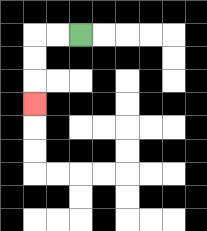{'start': '[3, 1]', 'end': '[1, 4]', 'path_directions': 'L,L,D,D,D', 'path_coordinates': '[[3, 1], [2, 1], [1, 1], [1, 2], [1, 3], [1, 4]]'}